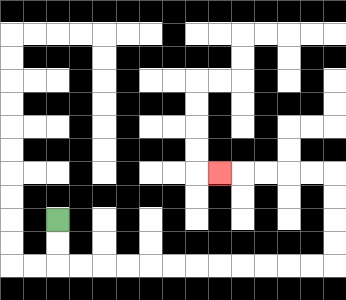{'start': '[2, 9]', 'end': '[9, 7]', 'path_directions': 'D,D,R,R,R,R,R,R,R,R,R,R,R,R,U,U,U,U,L,L,L,L,L', 'path_coordinates': '[[2, 9], [2, 10], [2, 11], [3, 11], [4, 11], [5, 11], [6, 11], [7, 11], [8, 11], [9, 11], [10, 11], [11, 11], [12, 11], [13, 11], [14, 11], [14, 10], [14, 9], [14, 8], [14, 7], [13, 7], [12, 7], [11, 7], [10, 7], [9, 7]]'}